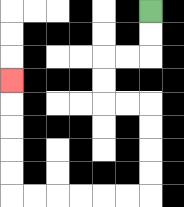{'start': '[6, 0]', 'end': '[0, 3]', 'path_directions': 'D,D,L,L,D,D,R,R,D,D,D,D,L,L,L,L,L,L,U,U,U,U,U', 'path_coordinates': '[[6, 0], [6, 1], [6, 2], [5, 2], [4, 2], [4, 3], [4, 4], [5, 4], [6, 4], [6, 5], [6, 6], [6, 7], [6, 8], [5, 8], [4, 8], [3, 8], [2, 8], [1, 8], [0, 8], [0, 7], [0, 6], [0, 5], [0, 4], [0, 3]]'}